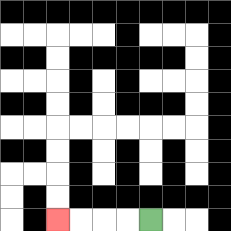{'start': '[6, 9]', 'end': '[2, 9]', 'path_directions': 'L,L,L,L', 'path_coordinates': '[[6, 9], [5, 9], [4, 9], [3, 9], [2, 9]]'}